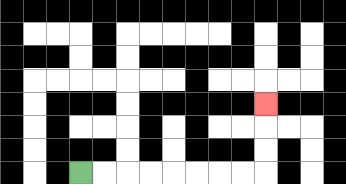{'start': '[3, 7]', 'end': '[11, 4]', 'path_directions': 'R,R,R,R,R,R,R,R,U,U,U', 'path_coordinates': '[[3, 7], [4, 7], [5, 7], [6, 7], [7, 7], [8, 7], [9, 7], [10, 7], [11, 7], [11, 6], [11, 5], [11, 4]]'}